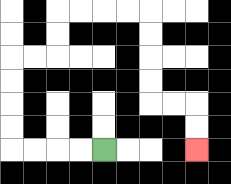{'start': '[4, 6]', 'end': '[8, 6]', 'path_directions': 'L,L,L,L,U,U,U,U,R,R,U,U,R,R,R,R,D,D,D,D,R,R,D,D', 'path_coordinates': '[[4, 6], [3, 6], [2, 6], [1, 6], [0, 6], [0, 5], [0, 4], [0, 3], [0, 2], [1, 2], [2, 2], [2, 1], [2, 0], [3, 0], [4, 0], [5, 0], [6, 0], [6, 1], [6, 2], [6, 3], [6, 4], [7, 4], [8, 4], [8, 5], [8, 6]]'}